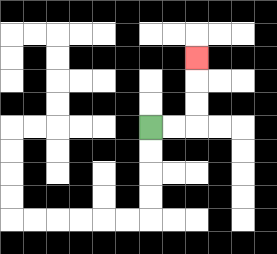{'start': '[6, 5]', 'end': '[8, 2]', 'path_directions': 'R,R,U,U,U', 'path_coordinates': '[[6, 5], [7, 5], [8, 5], [8, 4], [8, 3], [8, 2]]'}